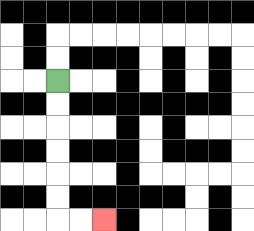{'start': '[2, 3]', 'end': '[4, 9]', 'path_directions': 'D,D,D,D,D,D,R,R', 'path_coordinates': '[[2, 3], [2, 4], [2, 5], [2, 6], [2, 7], [2, 8], [2, 9], [3, 9], [4, 9]]'}